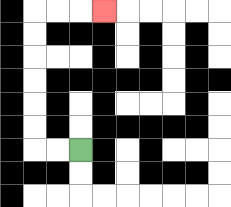{'start': '[3, 6]', 'end': '[4, 0]', 'path_directions': 'L,L,U,U,U,U,U,U,R,R,R', 'path_coordinates': '[[3, 6], [2, 6], [1, 6], [1, 5], [1, 4], [1, 3], [1, 2], [1, 1], [1, 0], [2, 0], [3, 0], [4, 0]]'}